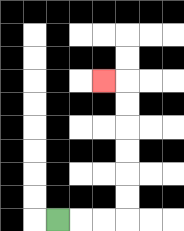{'start': '[2, 9]', 'end': '[4, 3]', 'path_directions': 'R,R,R,U,U,U,U,U,U,L', 'path_coordinates': '[[2, 9], [3, 9], [4, 9], [5, 9], [5, 8], [5, 7], [5, 6], [5, 5], [5, 4], [5, 3], [4, 3]]'}